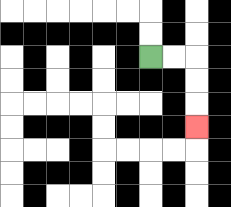{'start': '[6, 2]', 'end': '[8, 5]', 'path_directions': 'R,R,D,D,D', 'path_coordinates': '[[6, 2], [7, 2], [8, 2], [8, 3], [8, 4], [8, 5]]'}